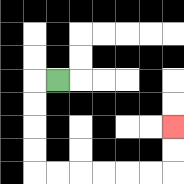{'start': '[2, 3]', 'end': '[7, 5]', 'path_directions': 'L,D,D,D,D,R,R,R,R,R,R,U,U', 'path_coordinates': '[[2, 3], [1, 3], [1, 4], [1, 5], [1, 6], [1, 7], [2, 7], [3, 7], [4, 7], [5, 7], [6, 7], [7, 7], [7, 6], [7, 5]]'}